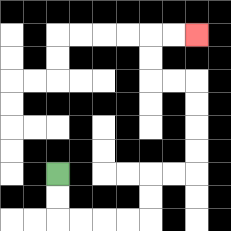{'start': '[2, 7]', 'end': '[8, 1]', 'path_directions': 'D,D,R,R,R,R,U,U,R,R,U,U,U,U,L,L,U,U,R,R', 'path_coordinates': '[[2, 7], [2, 8], [2, 9], [3, 9], [4, 9], [5, 9], [6, 9], [6, 8], [6, 7], [7, 7], [8, 7], [8, 6], [8, 5], [8, 4], [8, 3], [7, 3], [6, 3], [6, 2], [6, 1], [7, 1], [8, 1]]'}